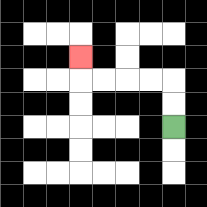{'start': '[7, 5]', 'end': '[3, 2]', 'path_directions': 'U,U,L,L,L,L,U', 'path_coordinates': '[[7, 5], [7, 4], [7, 3], [6, 3], [5, 3], [4, 3], [3, 3], [3, 2]]'}